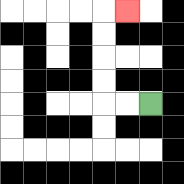{'start': '[6, 4]', 'end': '[5, 0]', 'path_directions': 'L,L,U,U,U,U,R', 'path_coordinates': '[[6, 4], [5, 4], [4, 4], [4, 3], [4, 2], [4, 1], [4, 0], [5, 0]]'}